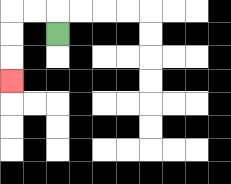{'start': '[2, 1]', 'end': '[0, 3]', 'path_directions': 'U,L,L,D,D,D', 'path_coordinates': '[[2, 1], [2, 0], [1, 0], [0, 0], [0, 1], [0, 2], [0, 3]]'}